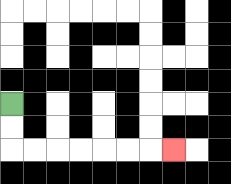{'start': '[0, 4]', 'end': '[7, 6]', 'path_directions': 'D,D,R,R,R,R,R,R,R', 'path_coordinates': '[[0, 4], [0, 5], [0, 6], [1, 6], [2, 6], [3, 6], [4, 6], [5, 6], [6, 6], [7, 6]]'}